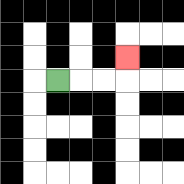{'start': '[2, 3]', 'end': '[5, 2]', 'path_directions': 'R,R,R,U', 'path_coordinates': '[[2, 3], [3, 3], [4, 3], [5, 3], [5, 2]]'}